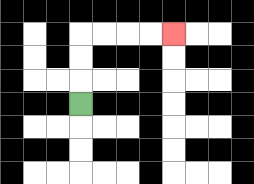{'start': '[3, 4]', 'end': '[7, 1]', 'path_directions': 'U,U,U,R,R,R,R', 'path_coordinates': '[[3, 4], [3, 3], [3, 2], [3, 1], [4, 1], [5, 1], [6, 1], [7, 1]]'}